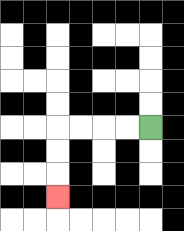{'start': '[6, 5]', 'end': '[2, 8]', 'path_directions': 'L,L,L,L,D,D,D', 'path_coordinates': '[[6, 5], [5, 5], [4, 5], [3, 5], [2, 5], [2, 6], [2, 7], [2, 8]]'}